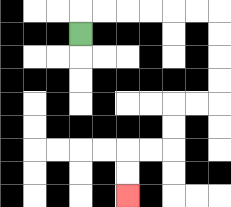{'start': '[3, 1]', 'end': '[5, 8]', 'path_directions': 'U,R,R,R,R,R,R,D,D,D,D,L,L,D,D,L,L,D,D', 'path_coordinates': '[[3, 1], [3, 0], [4, 0], [5, 0], [6, 0], [7, 0], [8, 0], [9, 0], [9, 1], [9, 2], [9, 3], [9, 4], [8, 4], [7, 4], [7, 5], [7, 6], [6, 6], [5, 6], [5, 7], [5, 8]]'}